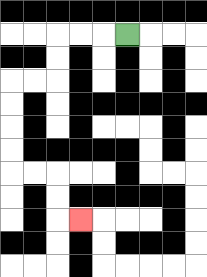{'start': '[5, 1]', 'end': '[3, 9]', 'path_directions': 'L,L,L,D,D,L,L,D,D,D,D,R,R,D,D,R', 'path_coordinates': '[[5, 1], [4, 1], [3, 1], [2, 1], [2, 2], [2, 3], [1, 3], [0, 3], [0, 4], [0, 5], [0, 6], [0, 7], [1, 7], [2, 7], [2, 8], [2, 9], [3, 9]]'}